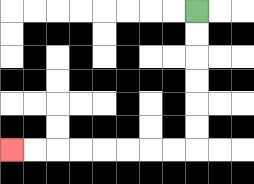{'start': '[8, 0]', 'end': '[0, 6]', 'path_directions': 'D,D,D,D,D,D,L,L,L,L,L,L,L,L', 'path_coordinates': '[[8, 0], [8, 1], [8, 2], [8, 3], [8, 4], [8, 5], [8, 6], [7, 6], [6, 6], [5, 6], [4, 6], [3, 6], [2, 6], [1, 6], [0, 6]]'}